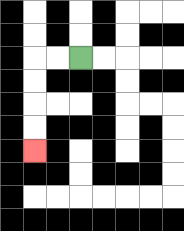{'start': '[3, 2]', 'end': '[1, 6]', 'path_directions': 'L,L,D,D,D,D', 'path_coordinates': '[[3, 2], [2, 2], [1, 2], [1, 3], [1, 4], [1, 5], [1, 6]]'}